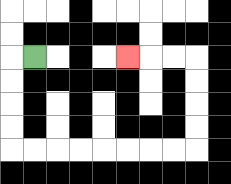{'start': '[1, 2]', 'end': '[5, 2]', 'path_directions': 'L,D,D,D,D,R,R,R,R,R,R,R,R,U,U,U,U,L,L,L', 'path_coordinates': '[[1, 2], [0, 2], [0, 3], [0, 4], [0, 5], [0, 6], [1, 6], [2, 6], [3, 6], [4, 6], [5, 6], [6, 6], [7, 6], [8, 6], [8, 5], [8, 4], [8, 3], [8, 2], [7, 2], [6, 2], [5, 2]]'}